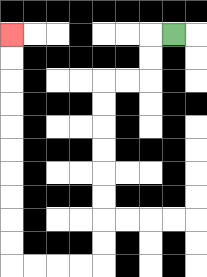{'start': '[7, 1]', 'end': '[0, 1]', 'path_directions': 'L,D,D,L,L,D,D,D,D,D,D,D,D,L,L,L,L,U,U,U,U,U,U,U,U,U,U', 'path_coordinates': '[[7, 1], [6, 1], [6, 2], [6, 3], [5, 3], [4, 3], [4, 4], [4, 5], [4, 6], [4, 7], [4, 8], [4, 9], [4, 10], [4, 11], [3, 11], [2, 11], [1, 11], [0, 11], [0, 10], [0, 9], [0, 8], [0, 7], [0, 6], [0, 5], [0, 4], [0, 3], [0, 2], [0, 1]]'}